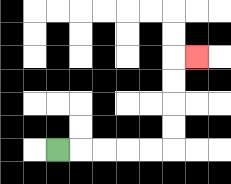{'start': '[2, 6]', 'end': '[8, 2]', 'path_directions': 'R,R,R,R,R,U,U,U,U,R', 'path_coordinates': '[[2, 6], [3, 6], [4, 6], [5, 6], [6, 6], [7, 6], [7, 5], [7, 4], [7, 3], [7, 2], [8, 2]]'}